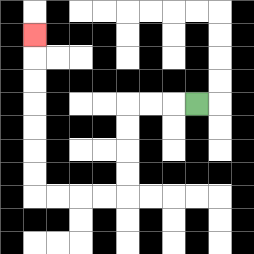{'start': '[8, 4]', 'end': '[1, 1]', 'path_directions': 'L,L,L,D,D,D,D,L,L,L,L,U,U,U,U,U,U,U', 'path_coordinates': '[[8, 4], [7, 4], [6, 4], [5, 4], [5, 5], [5, 6], [5, 7], [5, 8], [4, 8], [3, 8], [2, 8], [1, 8], [1, 7], [1, 6], [1, 5], [1, 4], [1, 3], [1, 2], [1, 1]]'}